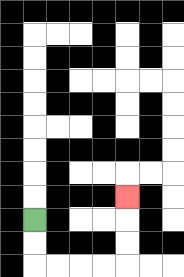{'start': '[1, 9]', 'end': '[5, 8]', 'path_directions': 'D,D,R,R,R,R,U,U,U', 'path_coordinates': '[[1, 9], [1, 10], [1, 11], [2, 11], [3, 11], [4, 11], [5, 11], [5, 10], [5, 9], [5, 8]]'}